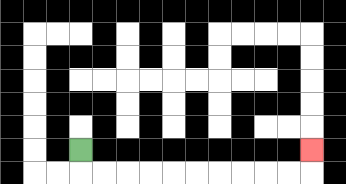{'start': '[3, 6]', 'end': '[13, 6]', 'path_directions': 'D,R,R,R,R,R,R,R,R,R,R,U', 'path_coordinates': '[[3, 6], [3, 7], [4, 7], [5, 7], [6, 7], [7, 7], [8, 7], [9, 7], [10, 7], [11, 7], [12, 7], [13, 7], [13, 6]]'}